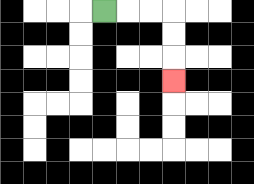{'start': '[4, 0]', 'end': '[7, 3]', 'path_directions': 'R,R,R,D,D,D', 'path_coordinates': '[[4, 0], [5, 0], [6, 0], [7, 0], [7, 1], [7, 2], [7, 3]]'}